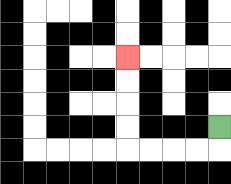{'start': '[9, 5]', 'end': '[5, 2]', 'path_directions': 'D,L,L,L,L,U,U,U,U', 'path_coordinates': '[[9, 5], [9, 6], [8, 6], [7, 6], [6, 6], [5, 6], [5, 5], [5, 4], [5, 3], [5, 2]]'}